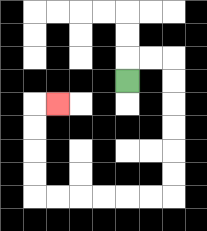{'start': '[5, 3]', 'end': '[2, 4]', 'path_directions': 'U,R,R,D,D,D,D,D,D,L,L,L,L,L,L,U,U,U,U,R', 'path_coordinates': '[[5, 3], [5, 2], [6, 2], [7, 2], [7, 3], [7, 4], [7, 5], [7, 6], [7, 7], [7, 8], [6, 8], [5, 8], [4, 8], [3, 8], [2, 8], [1, 8], [1, 7], [1, 6], [1, 5], [1, 4], [2, 4]]'}